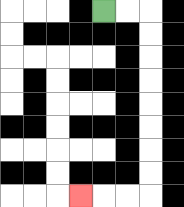{'start': '[4, 0]', 'end': '[3, 8]', 'path_directions': 'R,R,D,D,D,D,D,D,D,D,L,L,L', 'path_coordinates': '[[4, 0], [5, 0], [6, 0], [6, 1], [6, 2], [6, 3], [6, 4], [6, 5], [6, 6], [6, 7], [6, 8], [5, 8], [4, 8], [3, 8]]'}